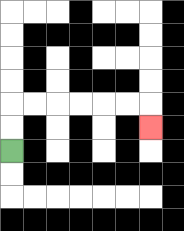{'start': '[0, 6]', 'end': '[6, 5]', 'path_directions': 'U,U,R,R,R,R,R,R,D', 'path_coordinates': '[[0, 6], [0, 5], [0, 4], [1, 4], [2, 4], [3, 4], [4, 4], [5, 4], [6, 4], [6, 5]]'}